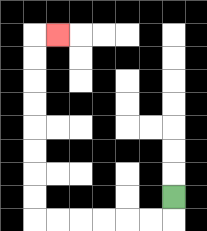{'start': '[7, 8]', 'end': '[2, 1]', 'path_directions': 'D,L,L,L,L,L,L,U,U,U,U,U,U,U,U,R', 'path_coordinates': '[[7, 8], [7, 9], [6, 9], [5, 9], [4, 9], [3, 9], [2, 9], [1, 9], [1, 8], [1, 7], [1, 6], [1, 5], [1, 4], [1, 3], [1, 2], [1, 1], [2, 1]]'}